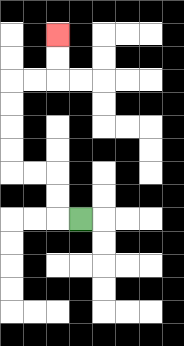{'start': '[3, 9]', 'end': '[2, 1]', 'path_directions': 'L,U,U,L,L,U,U,U,U,R,R,U,U', 'path_coordinates': '[[3, 9], [2, 9], [2, 8], [2, 7], [1, 7], [0, 7], [0, 6], [0, 5], [0, 4], [0, 3], [1, 3], [2, 3], [2, 2], [2, 1]]'}